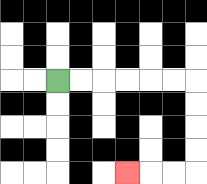{'start': '[2, 3]', 'end': '[5, 7]', 'path_directions': 'R,R,R,R,R,R,D,D,D,D,L,L,L', 'path_coordinates': '[[2, 3], [3, 3], [4, 3], [5, 3], [6, 3], [7, 3], [8, 3], [8, 4], [8, 5], [8, 6], [8, 7], [7, 7], [6, 7], [5, 7]]'}